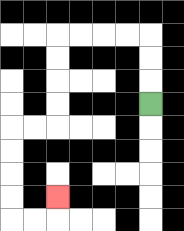{'start': '[6, 4]', 'end': '[2, 8]', 'path_directions': 'U,U,U,L,L,L,L,D,D,D,D,L,L,D,D,D,D,R,R,U', 'path_coordinates': '[[6, 4], [6, 3], [6, 2], [6, 1], [5, 1], [4, 1], [3, 1], [2, 1], [2, 2], [2, 3], [2, 4], [2, 5], [1, 5], [0, 5], [0, 6], [0, 7], [0, 8], [0, 9], [1, 9], [2, 9], [2, 8]]'}